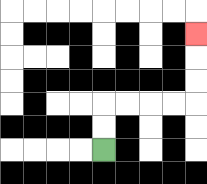{'start': '[4, 6]', 'end': '[8, 1]', 'path_directions': 'U,U,R,R,R,R,U,U,U', 'path_coordinates': '[[4, 6], [4, 5], [4, 4], [5, 4], [6, 4], [7, 4], [8, 4], [8, 3], [8, 2], [8, 1]]'}